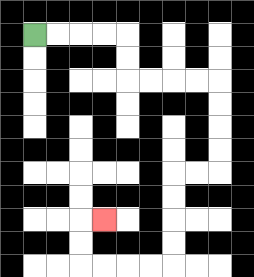{'start': '[1, 1]', 'end': '[4, 9]', 'path_directions': 'R,R,R,R,D,D,R,R,R,R,D,D,D,D,L,L,D,D,D,D,L,L,L,L,U,U,R', 'path_coordinates': '[[1, 1], [2, 1], [3, 1], [4, 1], [5, 1], [5, 2], [5, 3], [6, 3], [7, 3], [8, 3], [9, 3], [9, 4], [9, 5], [9, 6], [9, 7], [8, 7], [7, 7], [7, 8], [7, 9], [7, 10], [7, 11], [6, 11], [5, 11], [4, 11], [3, 11], [3, 10], [3, 9], [4, 9]]'}